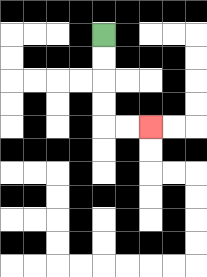{'start': '[4, 1]', 'end': '[6, 5]', 'path_directions': 'D,D,D,D,R,R', 'path_coordinates': '[[4, 1], [4, 2], [4, 3], [4, 4], [4, 5], [5, 5], [6, 5]]'}